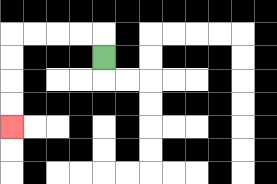{'start': '[4, 2]', 'end': '[0, 5]', 'path_directions': 'U,L,L,L,L,D,D,D,D', 'path_coordinates': '[[4, 2], [4, 1], [3, 1], [2, 1], [1, 1], [0, 1], [0, 2], [0, 3], [0, 4], [0, 5]]'}